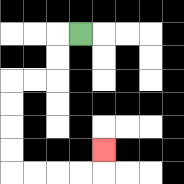{'start': '[3, 1]', 'end': '[4, 6]', 'path_directions': 'L,D,D,L,L,D,D,D,D,R,R,R,R,U', 'path_coordinates': '[[3, 1], [2, 1], [2, 2], [2, 3], [1, 3], [0, 3], [0, 4], [0, 5], [0, 6], [0, 7], [1, 7], [2, 7], [3, 7], [4, 7], [4, 6]]'}